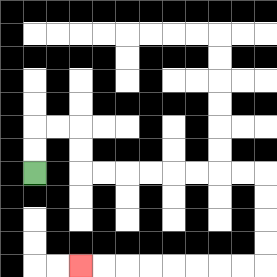{'start': '[1, 7]', 'end': '[3, 11]', 'path_directions': 'U,U,R,R,D,D,R,R,R,R,R,R,R,R,D,D,D,D,L,L,L,L,L,L,L,L', 'path_coordinates': '[[1, 7], [1, 6], [1, 5], [2, 5], [3, 5], [3, 6], [3, 7], [4, 7], [5, 7], [6, 7], [7, 7], [8, 7], [9, 7], [10, 7], [11, 7], [11, 8], [11, 9], [11, 10], [11, 11], [10, 11], [9, 11], [8, 11], [7, 11], [6, 11], [5, 11], [4, 11], [3, 11]]'}